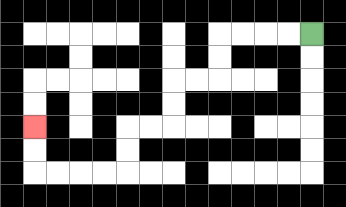{'start': '[13, 1]', 'end': '[1, 5]', 'path_directions': 'L,L,L,L,D,D,L,L,D,D,L,L,D,D,L,L,L,L,U,U', 'path_coordinates': '[[13, 1], [12, 1], [11, 1], [10, 1], [9, 1], [9, 2], [9, 3], [8, 3], [7, 3], [7, 4], [7, 5], [6, 5], [5, 5], [5, 6], [5, 7], [4, 7], [3, 7], [2, 7], [1, 7], [1, 6], [1, 5]]'}